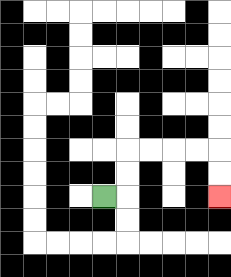{'start': '[4, 8]', 'end': '[9, 8]', 'path_directions': 'R,U,U,R,R,R,R,D,D', 'path_coordinates': '[[4, 8], [5, 8], [5, 7], [5, 6], [6, 6], [7, 6], [8, 6], [9, 6], [9, 7], [9, 8]]'}